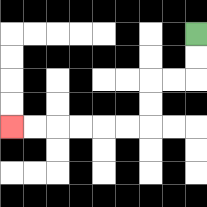{'start': '[8, 1]', 'end': '[0, 5]', 'path_directions': 'D,D,L,L,D,D,L,L,L,L,L,L', 'path_coordinates': '[[8, 1], [8, 2], [8, 3], [7, 3], [6, 3], [6, 4], [6, 5], [5, 5], [4, 5], [3, 5], [2, 5], [1, 5], [0, 5]]'}